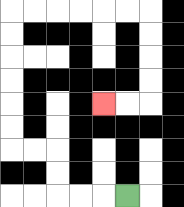{'start': '[5, 8]', 'end': '[4, 4]', 'path_directions': 'L,L,L,U,U,L,L,U,U,U,U,U,U,R,R,R,R,R,R,D,D,D,D,L,L', 'path_coordinates': '[[5, 8], [4, 8], [3, 8], [2, 8], [2, 7], [2, 6], [1, 6], [0, 6], [0, 5], [0, 4], [0, 3], [0, 2], [0, 1], [0, 0], [1, 0], [2, 0], [3, 0], [4, 0], [5, 0], [6, 0], [6, 1], [6, 2], [6, 3], [6, 4], [5, 4], [4, 4]]'}